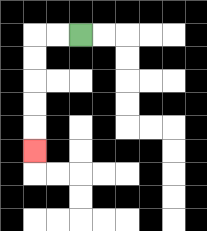{'start': '[3, 1]', 'end': '[1, 6]', 'path_directions': 'L,L,D,D,D,D,D', 'path_coordinates': '[[3, 1], [2, 1], [1, 1], [1, 2], [1, 3], [1, 4], [1, 5], [1, 6]]'}